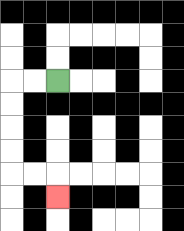{'start': '[2, 3]', 'end': '[2, 8]', 'path_directions': 'L,L,D,D,D,D,R,R,D', 'path_coordinates': '[[2, 3], [1, 3], [0, 3], [0, 4], [0, 5], [0, 6], [0, 7], [1, 7], [2, 7], [2, 8]]'}